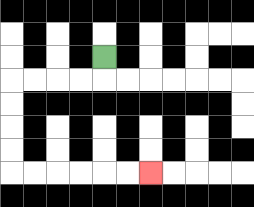{'start': '[4, 2]', 'end': '[6, 7]', 'path_directions': 'D,L,L,L,L,D,D,D,D,R,R,R,R,R,R', 'path_coordinates': '[[4, 2], [4, 3], [3, 3], [2, 3], [1, 3], [0, 3], [0, 4], [0, 5], [0, 6], [0, 7], [1, 7], [2, 7], [3, 7], [4, 7], [5, 7], [6, 7]]'}